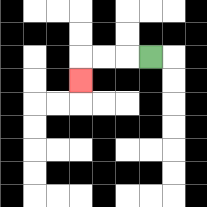{'start': '[6, 2]', 'end': '[3, 3]', 'path_directions': 'L,L,L,D', 'path_coordinates': '[[6, 2], [5, 2], [4, 2], [3, 2], [3, 3]]'}